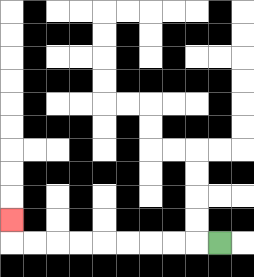{'start': '[9, 10]', 'end': '[0, 9]', 'path_directions': 'L,L,L,L,L,L,L,L,L,U', 'path_coordinates': '[[9, 10], [8, 10], [7, 10], [6, 10], [5, 10], [4, 10], [3, 10], [2, 10], [1, 10], [0, 10], [0, 9]]'}